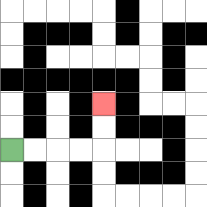{'start': '[0, 6]', 'end': '[4, 4]', 'path_directions': 'R,R,R,R,U,U', 'path_coordinates': '[[0, 6], [1, 6], [2, 6], [3, 6], [4, 6], [4, 5], [4, 4]]'}